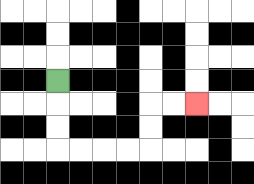{'start': '[2, 3]', 'end': '[8, 4]', 'path_directions': 'D,D,D,R,R,R,R,U,U,R,R', 'path_coordinates': '[[2, 3], [2, 4], [2, 5], [2, 6], [3, 6], [4, 6], [5, 6], [6, 6], [6, 5], [6, 4], [7, 4], [8, 4]]'}